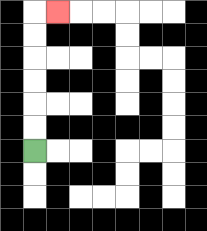{'start': '[1, 6]', 'end': '[2, 0]', 'path_directions': 'U,U,U,U,U,U,R', 'path_coordinates': '[[1, 6], [1, 5], [1, 4], [1, 3], [1, 2], [1, 1], [1, 0], [2, 0]]'}